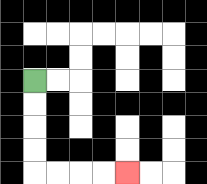{'start': '[1, 3]', 'end': '[5, 7]', 'path_directions': 'D,D,D,D,R,R,R,R', 'path_coordinates': '[[1, 3], [1, 4], [1, 5], [1, 6], [1, 7], [2, 7], [3, 7], [4, 7], [5, 7]]'}